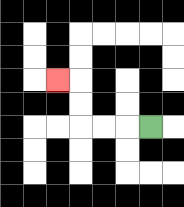{'start': '[6, 5]', 'end': '[2, 3]', 'path_directions': 'L,L,L,U,U,L', 'path_coordinates': '[[6, 5], [5, 5], [4, 5], [3, 5], [3, 4], [3, 3], [2, 3]]'}